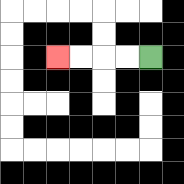{'start': '[6, 2]', 'end': '[2, 2]', 'path_directions': 'L,L,L,L', 'path_coordinates': '[[6, 2], [5, 2], [4, 2], [3, 2], [2, 2]]'}